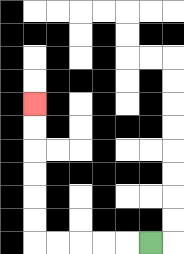{'start': '[6, 10]', 'end': '[1, 4]', 'path_directions': 'L,L,L,L,L,U,U,U,U,U,U', 'path_coordinates': '[[6, 10], [5, 10], [4, 10], [3, 10], [2, 10], [1, 10], [1, 9], [1, 8], [1, 7], [1, 6], [1, 5], [1, 4]]'}